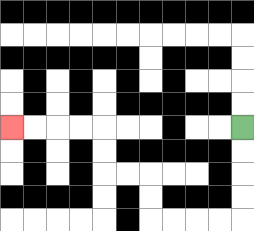{'start': '[10, 5]', 'end': '[0, 5]', 'path_directions': 'D,D,D,D,L,L,L,L,U,U,L,L,U,U,L,L,L,L', 'path_coordinates': '[[10, 5], [10, 6], [10, 7], [10, 8], [10, 9], [9, 9], [8, 9], [7, 9], [6, 9], [6, 8], [6, 7], [5, 7], [4, 7], [4, 6], [4, 5], [3, 5], [2, 5], [1, 5], [0, 5]]'}